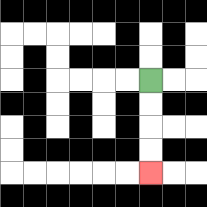{'start': '[6, 3]', 'end': '[6, 7]', 'path_directions': 'D,D,D,D', 'path_coordinates': '[[6, 3], [6, 4], [6, 5], [6, 6], [6, 7]]'}